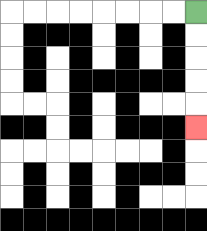{'start': '[8, 0]', 'end': '[8, 5]', 'path_directions': 'D,D,D,D,D', 'path_coordinates': '[[8, 0], [8, 1], [8, 2], [8, 3], [8, 4], [8, 5]]'}